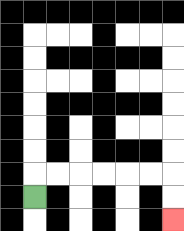{'start': '[1, 8]', 'end': '[7, 9]', 'path_directions': 'U,R,R,R,R,R,R,D,D', 'path_coordinates': '[[1, 8], [1, 7], [2, 7], [3, 7], [4, 7], [5, 7], [6, 7], [7, 7], [7, 8], [7, 9]]'}